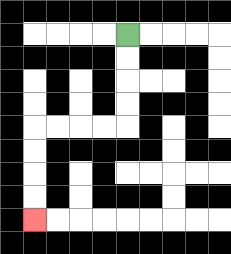{'start': '[5, 1]', 'end': '[1, 9]', 'path_directions': 'D,D,D,D,L,L,L,L,D,D,D,D', 'path_coordinates': '[[5, 1], [5, 2], [5, 3], [5, 4], [5, 5], [4, 5], [3, 5], [2, 5], [1, 5], [1, 6], [1, 7], [1, 8], [1, 9]]'}